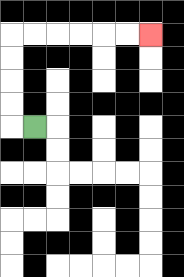{'start': '[1, 5]', 'end': '[6, 1]', 'path_directions': 'L,U,U,U,U,R,R,R,R,R,R', 'path_coordinates': '[[1, 5], [0, 5], [0, 4], [0, 3], [0, 2], [0, 1], [1, 1], [2, 1], [3, 1], [4, 1], [5, 1], [6, 1]]'}